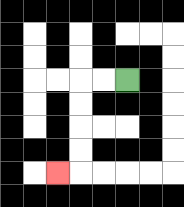{'start': '[5, 3]', 'end': '[2, 7]', 'path_directions': 'L,L,D,D,D,D,L', 'path_coordinates': '[[5, 3], [4, 3], [3, 3], [3, 4], [3, 5], [3, 6], [3, 7], [2, 7]]'}